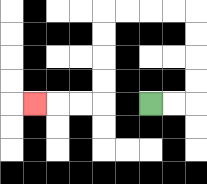{'start': '[6, 4]', 'end': '[1, 4]', 'path_directions': 'R,R,U,U,U,U,L,L,L,L,D,D,D,D,L,L,L', 'path_coordinates': '[[6, 4], [7, 4], [8, 4], [8, 3], [8, 2], [8, 1], [8, 0], [7, 0], [6, 0], [5, 0], [4, 0], [4, 1], [4, 2], [4, 3], [4, 4], [3, 4], [2, 4], [1, 4]]'}